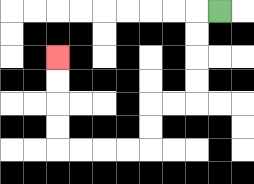{'start': '[9, 0]', 'end': '[2, 2]', 'path_directions': 'L,D,D,D,D,L,L,D,D,L,L,L,L,U,U,U,U', 'path_coordinates': '[[9, 0], [8, 0], [8, 1], [8, 2], [8, 3], [8, 4], [7, 4], [6, 4], [6, 5], [6, 6], [5, 6], [4, 6], [3, 6], [2, 6], [2, 5], [2, 4], [2, 3], [2, 2]]'}